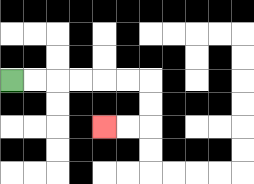{'start': '[0, 3]', 'end': '[4, 5]', 'path_directions': 'R,R,R,R,R,R,D,D,L,L', 'path_coordinates': '[[0, 3], [1, 3], [2, 3], [3, 3], [4, 3], [5, 3], [6, 3], [6, 4], [6, 5], [5, 5], [4, 5]]'}